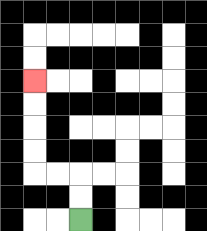{'start': '[3, 9]', 'end': '[1, 3]', 'path_directions': 'U,U,L,L,U,U,U,U', 'path_coordinates': '[[3, 9], [3, 8], [3, 7], [2, 7], [1, 7], [1, 6], [1, 5], [1, 4], [1, 3]]'}